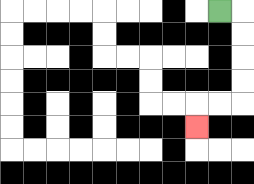{'start': '[9, 0]', 'end': '[8, 5]', 'path_directions': 'R,D,D,D,D,L,L,D', 'path_coordinates': '[[9, 0], [10, 0], [10, 1], [10, 2], [10, 3], [10, 4], [9, 4], [8, 4], [8, 5]]'}